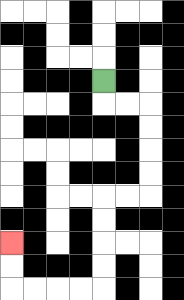{'start': '[4, 3]', 'end': '[0, 10]', 'path_directions': 'D,R,R,D,D,D,D,L,L,D,D,D,D,L,L,L,L,U,U', 'path_coordinates': '[[4, 3], [4, 4], [5, 4], [6, 4], [6, 5], [6, 6], [6, 7], [6, 8], [5, 8], [4, 8], [4, 9], [4, 10], [4, 11], [4, 12], [3, 12], [2, 12], [1, 12], [0, 12], [0, 11], [0, 10]]'}